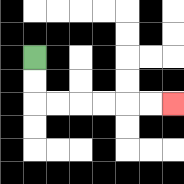{'start': '[1, 2]', 'end': '[7, 4]', 'path_directions': 'D,D,R,R,R,R,R,R', 'path_coordinates': '[[1, 2], [1, 3], [1, 4], [2, 4], [3, 4], [4, 4], [5, 4], [6, 4], [7, 4]]'}